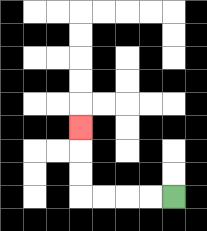{'start': '[7, 8]', 'end': '[3, 5]', 'path_directions': 'L,L,L,L,U,U,U', 'path_coordinates': '[[7, 8], [6, 8], [5, 8], [4, 8], [3, 8], [3, 7], [3, 6], [3, 5]]'}